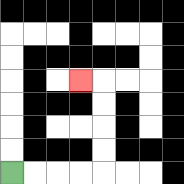{'start': '[0, 7]', 'end': '[3, 3]', 'path_directions': 'R,R,R,R,U,U,U,U,L', 'path_coordinates': '[[0, 7], [1, 7], [2, 7], [3, 7], [4, 7], [4, 6], [4, 5], [4, 4], [4, 3], [3, 3]]'}